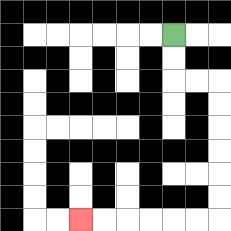{'start': '[7, 1]', 'end': '[3, 9]', 'path_directions': 'D,D,R,R,D,D,D,D,D,D,L,L,L,L,L,L', 'path_coordinates': '[[7, 1], [7, 2], [7, 3], [8, 3], [9, 3], [9, 4], [9, 5], [9, 6], [9, 7], [9, 8], [9, 9], [8, 9], [7, 9], [6, 9], [5, 9], [4, 9], [3, 9]]'}